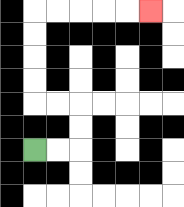{'start': '[1, 6]', 'end': '[6, 0]', 'path_directions': 'R,R,U,U,L,L,U,U,U,U,R,R,R,R,R', 'path_coordinates': '[[1, 6], [2, 6], [3, 6], [3, 5], [3, 4], [2, 4], [1, 4], [1, 3], [1, 2], [1, 1], [1, 0], [2, 0], [3, 0], [4, 0], [5, 0], [6, 0]]'}